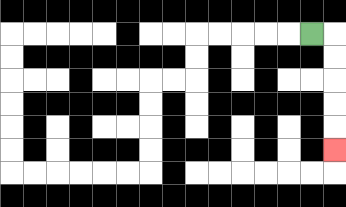{'start': '[13, 1]', 'end': '[14, 6]', 'path_directions': 'R,D,D,D,D,D', 'path_coordinates': '[[13, 1], [14, 1], [14, 2], [14, 3], [14, 4], [14, 5], [14, 6]]'}